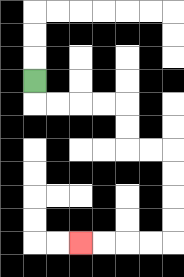{'start': '[1, 3]', 'end': '[3, 10]', 'path_directions': 'D,R,R,R,R,D,D,R,R,D,D,D,D,L,L,L,L', 'path_coordinates': '[[1, 3], [1, 4], [2, 4], [3, 4], [4, 4], [5, 4], [5, 5], [5, 6], [6, 6], [7, 6], [7, 7], [7, 8], [7, 9], [7, 10], [6, 10], [5, 10], [4, 10], [3, 10]]'}